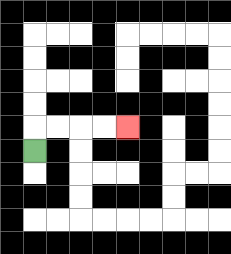{'start': '[1, 6]', 'end': '[5, 5]', 'path_directions': 'U,R,R,R,R', 'path_coordinates': '[[1, 6], [1, 5], [2, 5], [3, 5], [4, 5], [5, 5]]'}